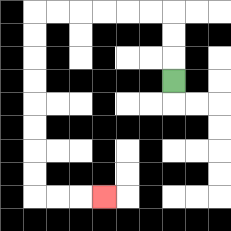{'start': '[7, 3]', 'end': '[4, 8]', 'path_directions': 'U,U,U,L,L,L,L,L,L,D,D,D,D,D,D,D,D,R,R,R', 'path_coordinates': '[[7, 3], [7, 2], [7, 1], [7, 0], [6, 0], [5, 0], [4, 0], [3, 0], [2, 0], [1, 0], [1, 1], [1, 2], [1, 3], [1, 4], [1, 5], [1, 6], [1, 7], [1, 8], [2, 8], [3, 8], [4, 8]]'}